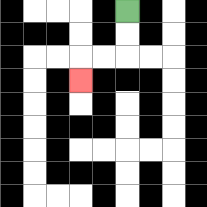{'start': '[5, 0]', 'end': '[3, 3]', 'path_directions': 'D,D,L,L,D', 'path_coordinates': '[[5, 0], [5, 1], [5, 2], [4, 2], [3, 2], [3, 3]]'}